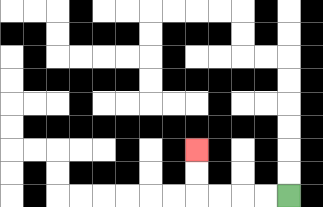{'start': '[12, 8]', 'end': '[8, 6]', 'path_directions': 'L,L,L,L,U,U', 'path_coordinates': '[[12, 8], [11, 8], [10, 8], [9, 8], [8, 8], [8, 7], [8, 6]]'}